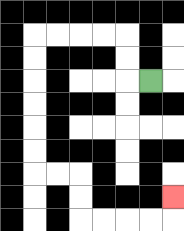{'start': '[6, 3]', 'end': '[7, 8]', 'path_directions': 'L,U,U,L,L,L,L,D,D,D,D,D,D,R,R,D,D,R,R,R,R,U', 'path_coordinates': '[[6, 3], [5, 3], [5, 2], [5, 1], [4, 1], [3, 1], [2, 1], [1, 1], [1, 2], [1, 3], [1, 4], [1, 5], [1, 6], [1, 7], [2, 7], [3, 7], [3, 8], [3, 9], [4, 9], [5, 9], [6, 9], [7, 9], [7, 8]]'}